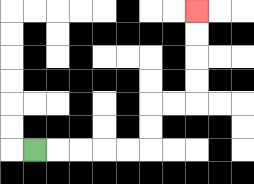{'start': '[1, 6]', 'end': '[8, 0]', 'path_directions': 'R,R,R,R,R,U,U,R,R,U,U,U,U', 'path_coordinates': '[[1, 6], [2, 6], [3, 6], [4, 6], [5, 6], [6, 6], [6, 5], [6, 4], [7, 4], [8, 4], [8, 3], [8, 2], [8, 1], [8, 0]]'}